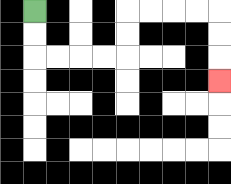{'start': '[1, 0]', 'end': '[9, 3]', 'path_directions': 'D,D,R,R,R,R,U,U,R,R,R,R,D,D,D', 'path_coordinates': '[[1, 0], [1, 1], [1, 2], [2, 2], [3, 2], [4, 2], [5, 2], [5, 1], [5, 0], [6, 0], [7, 0], [8, 0], [9, 0], [9, 1], [9, 2], [9, 3]]'}